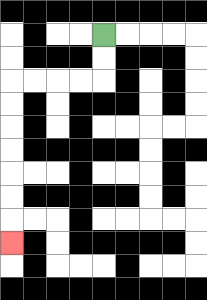{'start': '[4, 1]', 'end': '[0, 10]', 'path_directions': 'D,D,L,L,L,L,D,D,D,D,D,D,D', 'path_coordinates': '[[4, 1], [4, 2], [4, 3], [3, 3], [2, 3], [1, 3], [0, 3], [0, 4], [0, 5], [0, 6], [0, 7], [0, 8], [0, 9], [0, 10]]'}